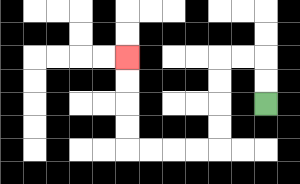{'start': '[11, 4]', 'end': '[5, 2]', 'path_directions': 'U,U,L,L,D,D,D,D,L,L,L,L,U,U,U,U', 'path_coordinates': '[[11, 4], [11, 3], [11, 2], [10, 2], [9, 2], [9, 3], [9, 4], [9, 5], [9, 6], [8, 6], [7, 6], [6, 6], [5, 6], [5, 5], [5, 4], [5, 3], [5, 2]]'}